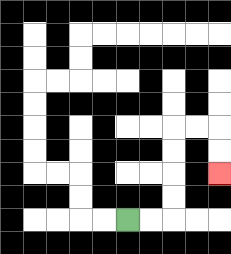{'start': '[5, 9]', 'end': '[9, 7]', 'path_directions': 'R,R,U,U,U,U,R,R,D,D', 'path_coordinates': '[[5, 9], [6, 9], [7, 9], [7, 8], [7, 7], [7, 6], [7, 5], [8, 5], [9, 5], [9, 6], [9, 7]]'}